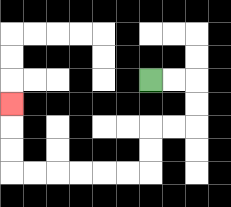{'start': '[6, 3]', 'end': '[0, 4]', 'path_directions': 'R,R,D,D,L,L,D,D,L,L,L,L,L,L,U,U,U', 'path_coordinates': '[[6, 3], [7, 3], [8, 3], [8, 4], [8, 5], [7, 5], [6, 5], [6, 6], [6, 7], [5, 7], [4, 7], [3, 7], [2, 7], [1, 7], [0, 7], [0, 6], [0, 5], [0, 4]]'}